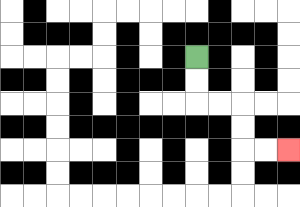{'start': '[8, 2]', 'end': '[12, 6]', 'path_directions': 'D,D,R,R,D,D,R,R', 'path_coordinates': '[[8, 2], [8, 3], [8, 4], [9, 4], [10, 4], [10, 5], [10, 6], [11, 6], [12, 6]]'}